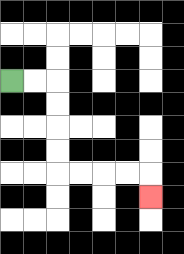{'start': '[0, 3]', 'end': '[6, 8]', 'path_directions': 'R,R,D,D,D,D,R,R,R,R,D', 'path_coordinates': '[[0, 3], [1, 3], [2, 3], [2, 4], [2, 5], [2, 6], [2, 7], [3, 7], [4, 7], [5, 7], [6, 7], [6, 8]]'}